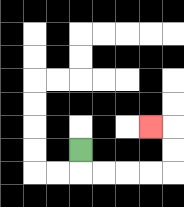{'start': '[3, 6]', 'end': '[6, 5]', 'path_directions': 'D,R,R,R,R,U,U,L', 'path_coordinates': '[[3, 6], [3, 7], [4, 7], [5, 7], [6, 7], [7, 7], [7, 6], [7, 5], [6, 5]]'}